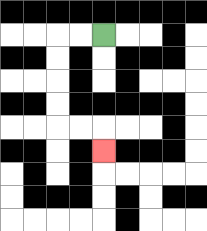{'start': '[4, 1]', 'end': '[4, 6]', 'path_directions': 'L,L,D,D,D,D,R,R,D', 'path_coordinates': '[[4, 1], [3, 1], [2, 1], [2, 2], [2, 3], [2, 4], [2, 5], [3, 5], [4, 5], [4, 6]]'}